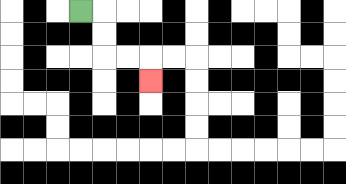{'start': '[3, 0]', 'end': '[6, 3]', 'path_directions': 'R,D,D,R,R,D', 'path_coordinates': '[[3, 0], [4, 0], [4, 1], [4, 2], [5, 2], [6, 2], [6, 3]]'}